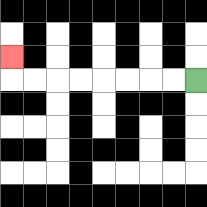{'start': '[8, 3]', 'end': '[0, 2]', 'path_directions': 'L,L,L,L,L,L,L,L,U', 'path_coordinates': '[[8, 3], [7, 3], [6, 3], [5, 3], [4, 3], [3, 3], [2, 3], [1, 3], [0, 3], [0, 2]]'}